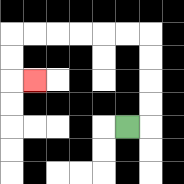{'start': '[5, 5]', 'end': '[1, 3]', 'path_directions': 'R,U,U,U,U,L,L,L,L,L,L,D,D,R', 'path_coordinates': '[[5, 5], [6, 5], [6, 4], [6, 3], [6, 2], [6, 1], [5, 1], [4, 1], [3, 1], [2, 1], [1, 1], [0, 1], [0, 2], [0, 3], [1, 3]]'}